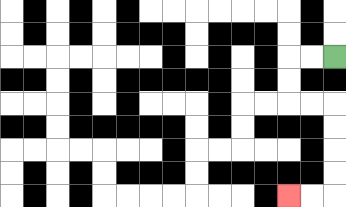{'start': '[14, 2]', 'end': '[12, 8]', 'path_directions': 'L,L,D,D,R,R,D,D,D,D,L,L', 'path_coordinates': '[[14, 2], [13, 2], [12, 2], [12, 3], [12, 4], [13, 4], [14, 4], [14, 5], [14, 6], [14, 7], [14, 8], [13, 8], [12, 8]]'}